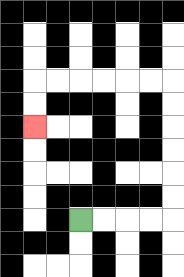{'start': '[3, 9]', 'end': '[1, 5]', 'path_directions': 'R,R,R,R,U,U,U,U,U,U,L,L,L,L,L,L,D,D', 'path_coordinates': '[[3, 9], [4, 9], [5, 9], [6, 9], [7, 9], [7, 8], [7, 7], [7, 6], [7, 5], [7, 4], [7, 3], [6, 3], [5, 3], [4, 3], [3, 3], [2, 3], [1, 3], [1, 4], [1, 5]]'}